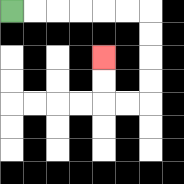{'start': '[0, 0]', 'end': '[4, 2]', 'path_directions': 'R,R,R,R,R,R,D,D,D,D,L,L,U,U', 'path_coordinates': '[[0, 0], [1, 0], [2, 0], [3, 0], [4, 0], [5, 0], [6, 0], [6, 1], [6, 2], [6, 3], [6, 4], [5, 4], [4, 4], [4, 3], [4, 2]]'}